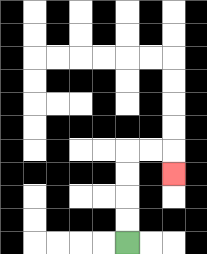{'start': '[5, 10]', 'end': '[7, 7]', 'path_directions': 'U,U,U,U,R,R,D', 'path_coordinates': '[[5, 10], [5, 9], [5, 8], [5, 7], [5, 6], [6, 6], [7, 6], [7, 7]]'}